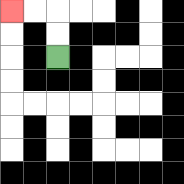{'start': '[2, 2]', 'end': '[0, 0]', 'path_directions': 'U,U,L,L', 'path_coordinates': '[[2, 2], [2, 1], [2, 0], [1, 0], [0, 0]]'}